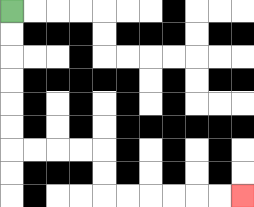{'start': '[0, 0]', 'end': '[10, 8]', 'path_directions': 'D,D,D,D,D,D,R,R,R,R,D,D,R,R,R,R,R,R', 'path_coordinates': '[[0, 0], [0, 1], [0, 2], [0, 3], [0, 4], [0, 5], [0, 6], [1, 6], [2, 6], [3, 6], [4, 6], [4, 7], [4, 8], [5, 8], [6, 8], [7, 8], [8, 8], [9, 8], [10, 8]]'}